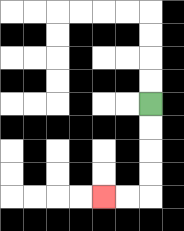{'start': '[6, 4]', 'end': '[4, 8]', 'path_directions': 'D,D,D,D,L,L', 'path_coordinates': '[[6, 4], [6, 5], [6, 6], [6, 7], [6, 8], [5, 8], [4, 8]]'}